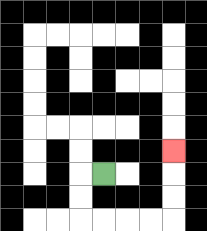{'start': '[4, 7]', 'end': '[7, 6]', 'path_directions': 'L,D,D,R,R,R,R,U,U,U', 'path_coordinates': '[[4, 7], [3, 7], [3, 8], [3, 9], [4, 9], [5, 9], [6, 9], [7, 9], [7, 8], [7, 7], [7, 6]]'}